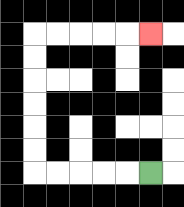{'start': '[6, 7]', 'end': '[6, 1]', 'path_directions': 'L,L,L,L,L,U,U,U,U,U,U,R,R,R,R,R', 'path_coordinates': '[[6, 7], [5, 7], [4, 7], [3, 7], [2, 7], [1, 7], [1, 6], [1, 5], [1, 4], [1, 3], [1, 2], [1, 1], [2, 1], [3, 1], [4, 1], [5, 1], [6, 1]]'}